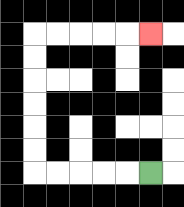{'start': '[6, 7]', 'end': '[6, 1]', 'path_directions': 'L,L,L,L,L,U,U,U,U,U,U,R,R,R,R,R', 'path_coordinates': '[[6, 7], [5, 7], [4, 7], [3, 7], [2, 7], [1, 7], [1, 6], [1, 5], [1, 4], [1, 3], [1, 2], [1, 1], [2, 1], [3, 1], [4, 1], [5, 1], [6, 1]]'}